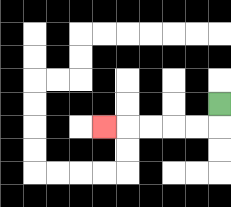{'start': '[9, 4]', 'end': '[4, 5]', 'path_directions': 'D,L,L,L,L,L', 'path_coordinates': '[[9, 4], [9, 5], [8, 5], [7, 5], [6, 5], [5, 5], [4, 5]]'}